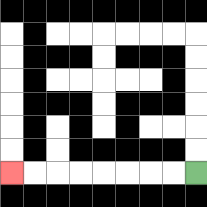{'start': '[8, 7]', 'end': '[0, 7]', 'path_directions': 'L,L,L,L,L,L,L,L', 'path_coordinates': '[[8, 7], [7, 7], [6, 7], [5, 7], [4, 7], [3, 7], [2, 7], [1, 7], [0, 7]]'}